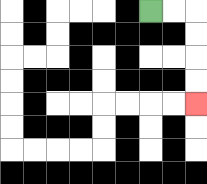{'start': '[6, 0]', 'end': '[8, 4]', 'path_directions': 'R,R,D,D,D,D', 'path_coordinates': '[[6, 0], [7, 0], [8, 0], [8, 1], [8, 2], [8, 3], [8, 4]]'}